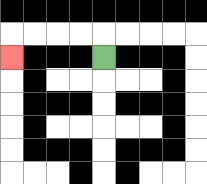{'start': '[4, 2]', 'end': '[0, 2]', 'path_directions': 'U,L,L,L,L,D', 'path_coordinates': '[[4, 2], [4, 1], [3, 1], [2, 1], [1, 1], [0, 1], [0, 2]]'}